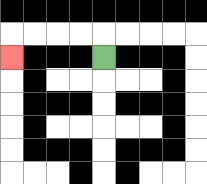{'start': '[4, 2]', 'end': '[0, 2]', 'path_directions': 'U,L,L,L,L,D', 'path_coordinates': '[[4, 2], [4, 1], [3, 1], [2, 1], [1, 1], [0, 1], [0, 2]]'}